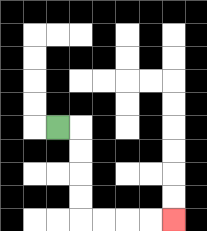{'start': '[2, 5]', 'end': '[7, 9]', 'path_directions': 'R,D,D,D,D,R,R,R,R', 'path_coordinates': '[[2, 5], [3, 5], [3, 6], [3, 7], [3, 8], [3, 9], [4, 9], [5, 9], [6, 9], [7, 9]]'}